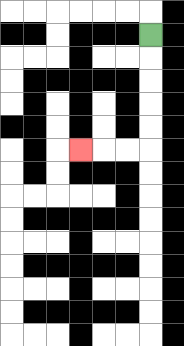{'start': '[6, 1]', 'end': '[3, 6]', 'path_directions': 'D,D,D,D,D,L,L,L', 'path_coordinates': '[[6, 1], [6, 2], [6, 3], [6, 4], [6, 5], [6, 6], [5, 6], [4, 6], [3, 6]]'}